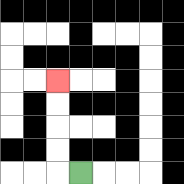{'start': '[3, 7]', 'end': '[2, 3]', 'path_directions': 'L,U,U,U,U', 'path_coordinates': '[[3, 7], [2, 7], [2, 6], [2, 5], [2, 4], [2, 3]]'}